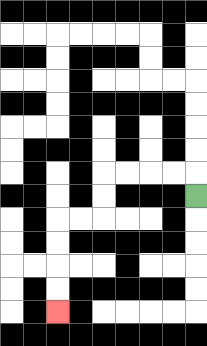{'start': '[8, 8]', 'end': '[2, 13]', 'path_directions': 'U,L,L,L,L,D,D,L,L,D,D,D,D', 'path_coordinates': '[[8, 8], [8, 7], [7, 7], [6, 7], [5, 7], [4, 7], [4, 8], [4, 9], [3, 9], [2, 9], [2, 10], [2, 11], [2, 12], [2, 13]]'}